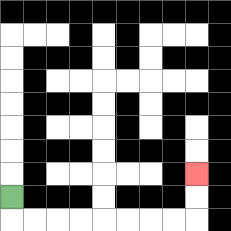{'start': '[0, 8]', 'end': '[8, 7]', 'path_directions': 'D,R,R,R,R,R,R,R,R,U,U', 'path_coordinates': '[[0, 8], [0, 9], [1, 9], [2, 9], [3, 9], [4, 9], [5, 9], [6, 9], [7, 9], [8, 9], [8, 8], [8, 7]]'}